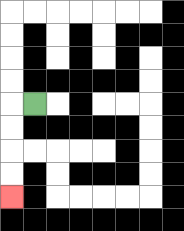{'start': '[1, 4]', 'end': '[0, 8]', 'path_directions': 'L,D,D,D,D', 'path_coordinates': '[[1, 4], [0, 4], [0, 5], [0, 6], [0, 7], [0, 8]]'}